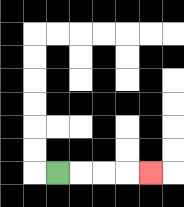{'start': '[2, 7]', 'end': '[6, 7]', 'path_directions': 'R,R,R,R', 'path_coordinates': '[[2, 7], [3, 7], [4, 7], [5, 7], [6, 7]]'}